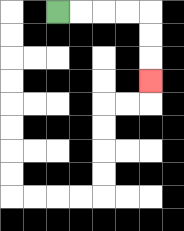{'start': '[2, 0]', 'end': '[6, 3]', 'path_directions': 'R,R,R,R,D,D,D', 'path_coordinates': '[[2, 0], [3, 0], [4, 0], [5, 0], [6, 0], [6, 1], [6, 2], [6, 3]]'}